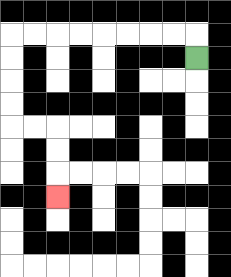{'start': '[8, 2]', 'end': '[2, 8]', 'path_directions': 'U,L,L,L,L,L,L,L,L,D,D,D,D,R,R,D,D,D', 'path_coordinates': '[[8, 2], [8, 1], [7, 1], [6, 1], [5, 1], [4, 1], [3, 1], [2, 1], [1, 1], [0, 1], [0, 2], [0, 3], [0, 4], [0, 5], [1, 5], [2, 5], [2, 6], [2, 7], [2, 8]]'}